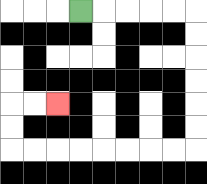{'start': '[3, 0]', 'end': '[2, 4]', 'path_directions': 'R,R,R,R,R,D,D,D,D,D,D,L,L,L,L,L,L,L,L,U,U,R,R', 'path_coordinates': '[[3, 0], [4, 0], [5, 0], [6, 0], [7, 0], [8, 0], [8, 1], [8, 2], [8, 3], [8, 4], [8, 5], [8, 6], [7, 6], [6, 6], [5, 6], [4, 6], [3, 6], [2, 6], [1, 6], [0, 6], [0, 5], [0, 4], [1, 4], [2, 4]]'}